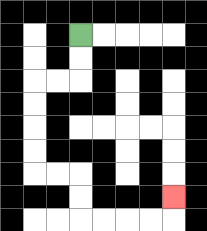{'start': '[3, 1]', 'end': '[7, 8]', 'path_directions': 'D,D,L,L,D,D,D,D,R,R,D,D,R,R,R,R,U', 'path_coordinates': '[[3, 1], [3, 2], [3, 3], [2, 3], [1, 3], [1, 4], [1, 5], [1, 6], [1, 7], [2, 7], [3, 7], [3, 8], [3, 9], [4, 9], [5, 9], [6, 9], [7, 9], [7, 8]]'}